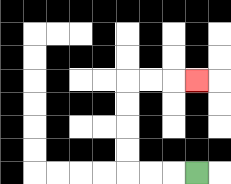{'start': '[8, 7]', 'end': '[8, 3]', 'path_directions': 'L,L,L,U,U,U,U,R,R,R', 'path_coordinates': '[[8, 7], [7, 7], [6, 7], [5, 7], [5, 6], [5, 5], [5, 4], [5, 3], [6, 3], [7, 3], [8, 3]]'}